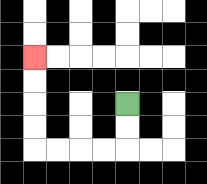{'start': '[5, 4]', 'end': '[1, 2]', 'path_directions': 'D,D,L,L,L,L,U,U,U,U', 'path_coordinates': '[[5, 4], [5, 5], [5, 6], [4, 6], [3, 6], [2, 6], [1, 6], [1, 5], [1, 4], [1, 3], [1, 2]]'}